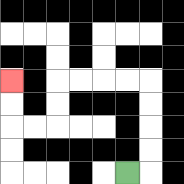{'start': '[5, 7]', 'end': '[0, 3]', 'path_directions': 'R,U,U,U,U,L,L,L,L,D,D,L,L,U,U', 'path_coordinates': '[[5, 7], [6, 7], [6, 6], [6, 5], [6, 4], [6, 3], [5, 3], [4, 3], [3, 3], [2, 3], [2, 4], [2, 5], [1, 5], [0, 5], [0, 4], [0, 3]]'}